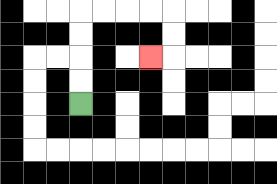{'start': '[3, 4]', 'end': '[6, 2]', 'path_directions': 'U,U,U,U,R,R,R,R,D,D,L', 'path_coordinates': '[[3, 4], [3, 3], [3, 2], [3, 1], [3, 0], [4, 0], [5, 0], [6, 0], [7, 0], [7, 1], [7, 2], [6, 2]]'}